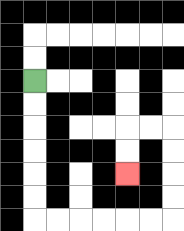{'start': '[1, 3]', 'end': '[5, 7]', 'path_directions': 'D,D,D,D,D,D,R,R,R,R,R,R,U,U,U,U,L,L,D,D', 'path_coordinates': '[[1, 3], [1, 4], [1, 5], [1, 6], [1, 7], [1, 8], [1, 9], [2, 9], [3, 9], [4, 9], [5, 9], [6, 9], [7, 9], [7, 8], [7, 7], [7, 6], [7, 5], [6, 5], [5, 5], [5, 6], [5, 7]]'}